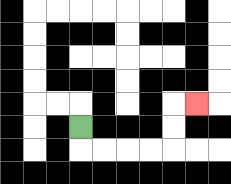{'start': '[3, 5]', 'end': '[8, 4]', 'path_directions': 'D,R,R,R,R,U,U,R', 'path_coordinates': '[[3, 5], [3, 6], [4, 6], [5, 6], [6, 6], [7, 6], [7, 5], [7, 4], [8, 4]]'}